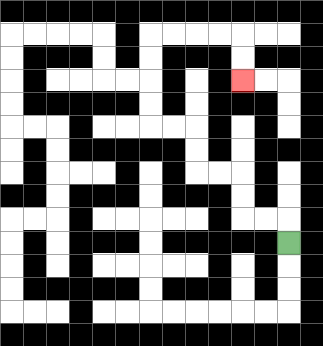{'start': '[12, 10]', 'end': '[10, 3]', 'path_directions': 'U,L,L,U,U,L,L,U,U,L,L,U,U,U,U,R,R,R,R,D,D', 'path_coordinates': '[[12, 10], [12, 9], [11, 9], [10, 9], [10, 8], [10, 7], [9, 7], [8, 7], [8, 6], [8, 5], [7, 5], [6, 5], [6, 4], [6, 3], [6, 2], [6, 1], [7, 1], [8, 1], [9, 1], [10, 1], [10, 2], [10, 3]]'}